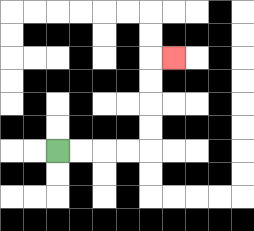{'start': '[2, 6]', 'end': '[7, 2]', 'path_directions': 'R,R,R,R,U,U,U,U,R', 'path_coordinates': '[[2, 6], [3, 6], [4, 6], [5, 6], [6, 6], [6, 5], [6, 4], [6, 3], [6, 2], [7, 2]]'}